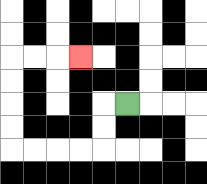{'start': '[5, 4]', 'end': '[3, 2]', 'path_directions': 'L,D,D,L,L,L,L,U,U,U,U,R,R,R', 'path_coordinates': '[[5, 4], [4, 4], [4, 5], [4, 6], [3, 6], [2, 6], [1, 6], [0, 6], [0, 5], [0, 4], [0, 3], [0, 2], [1, 2], [2, 2], [3, 2]]'}